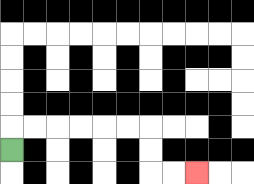{'start': '[0, 6]', 'end': '[8, 7]', 'path_directions': 'U,R,R,R,R,R,R,D,D,R,R', 'path_coordinates': '[[0, 6], [0, 5], [1, 5], [2, 5], [3, 5], [4, 5], [5, 5], [6, 5], [6, 6], [6, 7], [7, 7], [8, 7]]'}